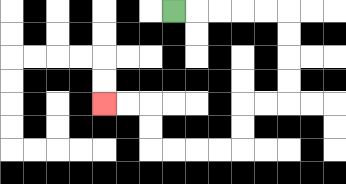{'start': '[7, 0]', 'end': '[4, 4]', 'path_directions': 'R,R,R,R,R,D,D,D,D,L,L,D,D,L,L,L,L,U,U,L,L', 'path_coordinates': '[[7, 0], [8, 0], [9, 0], [10, 0], [11, 0], [12, 0], [12, 1], [12, 2], [12, 3], [12, 4], [11, 4], [10, 4], [10, 5], [10, 6], [9, 6], [8, 6], [7, 6], [6, 6], [6, 5], [6, 4], [5, 4], [4, 4]]'}